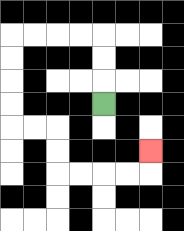{'start': '[4, 4]', 'end': '[6, 6]', 'path_directions': 'U,U,U,L,L,L,L,D,D,D,D,R,R,D,D,R,R,R,R,U', 'path_coordinates': '[[4, 4], [4, 3], [4, 2], [4, 1], [3, 1], [2, 1], [1, 1], [0, 1], [0, 2], [0, 3], [0, 4], [0, 5], [1, 5], [2, 5], [2, 6], [2, 7], [3, 7], [4, 7], [5, 7], [6, 7], [6, 6]]'}